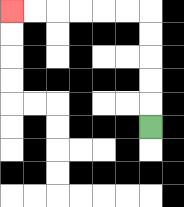{'start': '[6, 5]', 'end': '[0, 0]', 'path_directions': 'U,U,U,U,U,L,L,L,L,L,L', 'path_coordinates': '[[6, 5], [6, 4], [6, 3], [6, 2], [6, 1], [6, 0], [5, 0], [4, 0], [3, 0], [2, 0], [1, 0], [0, 0]]'}